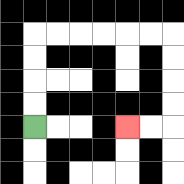{'start': '[1, 5]', 'end': '[5, 5]', 'path_directions': 'U,U,U,U,R,R,R,R,R,R,D,D,D,D,L,L', 'path_coordinates': '[[1, 5], [1, 4], [1, 3], [1, 2], [1, 1], [2, 1], [3, 1], [4, 1], [5, 1], [6, 1], [7, 1], [7, 2], [7, 3], [7, 4], [7, 5], [6, 5], [5, 5]]'}